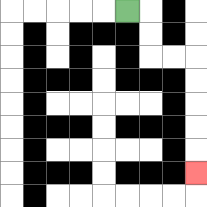{'start': '[5, 0]', 'end': '[8, 7]', 'path_directions': 'R,D,D,R,R,D,D,D,D,D', 'path_coordinates': '[[5, 0], [6, 0], [6, 1], [6, 2], [7, 2], [8, 2], [8, 3], [8, 4], [8, 5], [8, 6], [8, 7]]'}